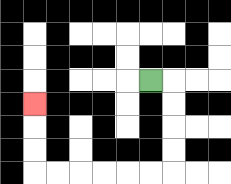{'start': '[6, 3]', 'end': '[1, 4]', 'path_directions': 'R,D,D,D,D,L,L,L,L,L,L,U,U,U', 'path_coordinates': '[[6, 3], [7, 3], [7, 4], [7, 5], [7, 6], [7, 7], [6, 7], [5, 7], [4, 7], [3, 7], [2, 7], [1, 7], [1, 6], [1, 5], [1, 4]]'}